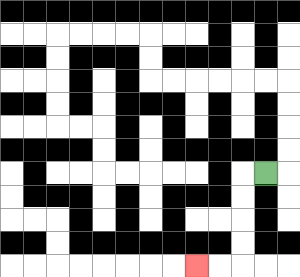{'start': '[11, 7]', 'end': '[8, 11]', 'path_directions': 'L,D,D,D,D,L,L', 'path_coordinates': '[[11, 7], [10, 7], [10, 8], [10, 9], [10, 10], [10, 11], [9, 11], [8, 11]]'}